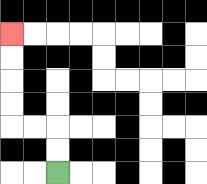{'start': '[2, 7]', 'end': '[0, 1]', 'path_directions': 'U,U,L,L,U,U,U,U', 'path_coordinates': '[[2, 7], [2, 6], [2, 5], [1, 5], [0, 5], [0, 4], [0, 3], [0, 2], [0, 1]]'}